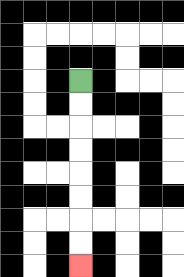{'start': '[3, 3]', 'end': '[3, 11]', 'path_directions': 'D,D,D,D,D,D,D,D', 'path_coordinates': '[[3, 3], [3, 4], [3, 5], [3, 6], [3, 7], [3, 8], [3, 9], [3, 10], [3, 11]]'}